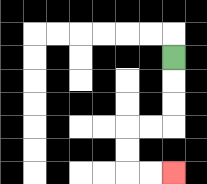{'start': '[7, 2]', 'end': '[7, 7]', 'path_directions': 'D,D,D,L,L,D,D,R,R', 'path_coordinates': '[[7, 2], [7, 3], [7, 4], [7, 5], [6, 5], [5, 5], [5, 6], [5, 7], [6, 7], [7, 7]]'}